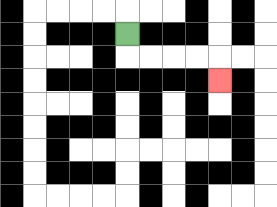{'start': '[5, 1]', 'end': '[9, 3]', 'path_directions': 'D,R,R,R,R,D', 'path_coordinates': '[[5, 1], [5, 2], [6, 2], [7, 2], [8, 2], [9, 2], [9, 3]]'}